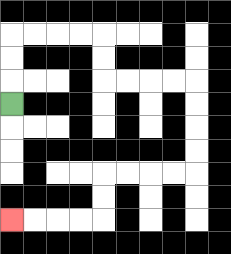{'start': '[0, 4]', 'end': '[0, 9]', 'path_directions': 'U,U,U,R,R,R,R,D,D,R,R,R,R,D,D,D,D,L,L,L,L,D,D,L,L,L,L', 'path_coordinates': '[[0, 4], [0, 3], [0, 2], [0, 1], [1, 1], [2, 1], [3, 1], [4, 1], [4, 2], [4, 3], [5, 3], [6, 3], [7, 3], [8, 3], [8, 4], [8, 5], [8, 6], [8, 7], [7, 7], [6, 7], [5, 7], [4, 7], [4, 8], [4, 9], [3, 9], [2, 9], [1, 9], [0, 9]]'}